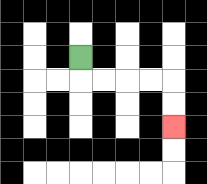{'start': '[3, 2]', 'end': '[7, 5]', 'path_directions': 'D,R,R,R,R,D,D', 'path_coordinates': '[[3, 2], [3, 3], [4, 3], [5, 3], [6, 3], [7, 3], [7, 4], [7, 5]]'}